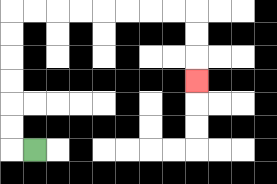{'start': '[1, 6]', 'end': '[8, 3]', 'path_directions': 'L,U,U,U,U,U,U,R,R,R,R,R,R,R,R,D,D,D', 'path_coordinates': '[[1, 6], [0, 6], [0, 5], [0, 4], [0, 3], [0, 2], [0, 1], [0, 0], [1, 0], [2, 0], [3, 0], [4, 0], [5, 0], [6, 0], [7, 0], [8, 0], [8, 1], [8, 2], [8, 3]]'}